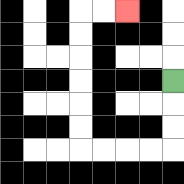{'start': '[7, 3]', 'end': '[5, 0]', 'path_directions': 'D,D,D,L,L,L,L,U,U,U,U,U,U,R,R', 'path_coordinates': '[[7, 3], [7, 4], [7, 5], [7, 6], [6, 6], [5, 6], [4, 6], [3, 6], [3, 5], [3, 4], [3, 3], [3, 2], [3, 1], [3, 0], [4, 0], [5, 0]]'}